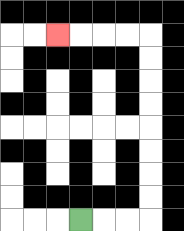{'start': '[3, 9]', 'end': '[2, 1]', 'path_directions': 'R,R,R,U,U,U,U,U,U,U,U,L,L,L,L', 'path_coordinates': '[[3, 9], [4, 9], [5, 9], [6, 9], [6, 8], [6, 7], [6, 6], [6, 5], [6, 4], [6, 3], [6, 2], [6, 1], [5, 1], [4, 1], [3, 1], [2, 1]]'}